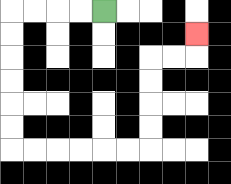{'start': '[4, 0]', 'end': '[8, 1]', 'path_directions': 'L,L,L,L,D,D,D,D,D,D,R,R,R,R,R,R,U,U,U,U,R,R,U', 'path_coordinates': '[[4, 0], [3, 0], [2, 0], [1, 0], [0, 0], [0, 1], [0, 2], [0, 3], [0, 4], [0, 5], [0, 6], [1, 6], [2, 6], [3, 6], [4, 6], [5, 6], [6, 6], [6, 5], [6, 4], [6, 3], [6, 2], [7, 2], [8, 2], [8, 1]]'}